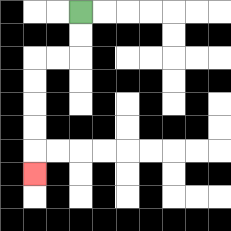{'start': '[3, 0]', 'end': '[1, 7]', 'path_directions': 'D,D,L,L,D,D,D,D,D', 'path_coordinates': '[[3, 0], [3, 1], [3, 2], [2, 2], [1, 2], [1, 3], [1, 4], [1, 5], [1, 6], [1, 7]]'}